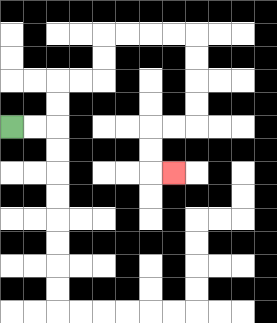{'start': '[0, 5]', 'end': '[7, 7]', 'path_directions': 'R,R,U,U,R,R,U,U,R,R,R,R,D,D,D,D,L,L,D,D,R', 'path_coordinates': '[[0, 5], [1, 5], [2, 5], [2, 4], [2, 3], [3, 3], [4, 3], [4, 2], [4, 1], [5, 1], [6, 1], [7, 1], [8, 1], [8, 2], [8, 3], [8, 4], [8, 5], [7, 5], [6, 5], [6, 6], [6, 7], [7, 7]]'}